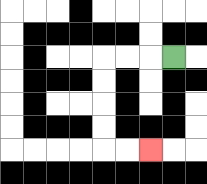{'start': '[7, 2]', 'end': '[6, 6]', 'path_directions': 'L,L,L,D,D,D,D,R,R', 'path_coordinates': '[[7, 2], [6, 2], [5, 2], [4, 2], [4, 3], [4, 4], [4, 5], [4, 6], [5, 6], [6, 6]]'}